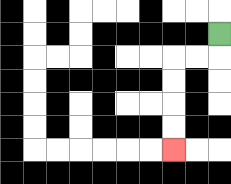{'start': '[9, 1]', 'end': '[7, 6]', 'path_directions': 'D,L,L,D,D,D,D', 'path_coordinates': '[[9, 1], [9, 2], [8, 2], [7, 2], [7, 3], [7, 4], [7, 5], [7, 6]]'}